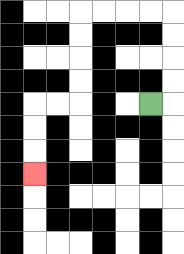{'start': '[6, 4]', 'end': '[1, 7]', 'path_directions': 'R,U,U,U,U,L,L,L,L,D,D,D,D,L,L,D,D,D', 'path_coordinates': '[[6, 4], [7, 4], [7, 3], [7, 2], [7, 1], [7, 0], [6, 0], [5, 0], [4, 0], [3, 0], [3, 1], [3, 2], [3, 3], [3, 4], [2, 4], [1, 4], [1, 5], [1, 6], [1, 7]]'}